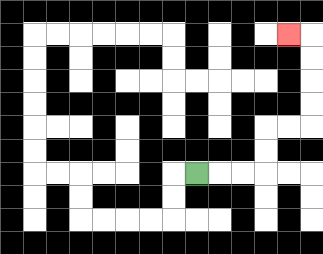{'start': '[8, 7]', 'end': '[12, 1]', 'path_directions': 'R,R,R,U,U,R,R,U,U,U,U,L', 'path_coordinates': '[[8, 7], [9, 7], [10, 7], [11, 7], [11, 6], [11, 5], [12, 5], [13, 5], [13, 4], [13, 3], [13, 2], [13, 1], [12, 1]]'}